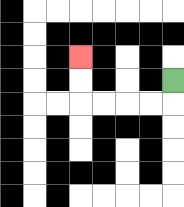{'start': '[7, 3]', 'end': '[3, 2]', 'path_directions': 'D,L,L,L,L,U,U', 'path_coordinates': '[[7, 3], [7, 4], [6, 4], [5, 4], [4, 4], [3, 4], [3, 3], [3, 2]]'}